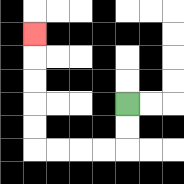{'start': '[5, 4]', 'end': '[1, 1]', 'path_directions': 'D,D,L,L,L,L,U,U,U,U,U', 'path_coordinates': '[[5, 4], [5, 5], [5, 6], [4, 6], [3, 6], [2, 6], [1, 6], [1, 5], [1, 4], [1, 3], [1, 2], [1, 1]]'}